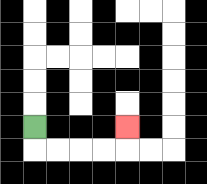{'start': '[1, 5]', 'end': '[5, 5]', 'path_directions': 'D,R,R,R,R,U', 'path_coordinates': '[[1, 5], [1, 6], [2, 6], [3, 6], [4, 6], [5, 6], [5, 5]]'}